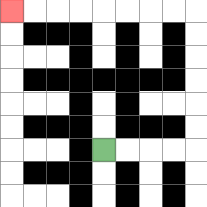{'start': '[4, 6]', 'end': '[0, 0]', 'path_directions': 'R,R,R,R,U,U,U,U,U,U,L,L,L,L,L,L,L,L', 'path_coordinates': '[[4, 6], [5, 6], [6, 6], [7, 6], [8, 6], [8, 5], [8, 4], [8, 3], [8, 2], [8, 1], [8, 0], [7, 0], [6, 0], [5, 0], [4, 0], [3, 0], [2, 0], [1, 0], [0, 0]]'}